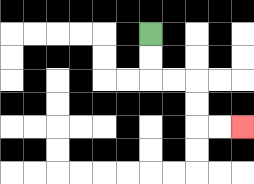{'start': '[6, 1]', 'end': '[10, 5]', 'path_directions': 'D,D,R,R,D,D,R,R', 'path_coordinates': '[[6, 1], [6, 2], [6, 3], [7, 3], [8, 3], [8, 4], [8, 5], [9, 5], [10, 5]]'}